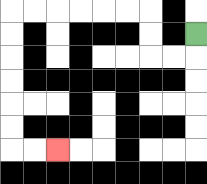{'start': '[8, 1]', 'end': '[2, 6]', 'path_directions': 'D,L,L,U,U,L,L,L,L,L,L,D,D,D,D,D,D,R,R', 'path_coordinates': '[[8, 1], [8, 2], [7, 2], [6, 2], [6, 1], [6, 0], [5, 0], [4, 0], [3, 0], [2, 0], [1, 0], [0, 0], [0, 1], [0, 2], [0, 3], [0, 4], [0, 5], [0, 6], [1, 6], [2, 6]]'}